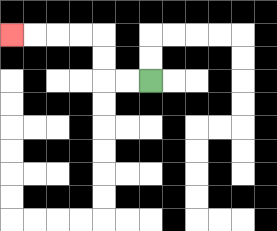{'start': '[6, 3]', 'end': '[0, 1]', 'path_directions': 'L,L,U,U,L,L,L,L', 'path_coordinates': '[[6, 3], [5, 3], [4, 3], [4, 2], [4, 1], [3, 1], [2, 1], [1, 1], [0, 1]]'}